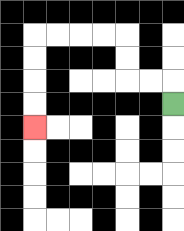{'start': '[7, 4]', 'end': '[1, 5]', 'path_directions': 'U,L,L,U,U,L,L,L,L,D,D,D,D', 'path_coordinates': '[[7, 4], [7, 3], [6, 3], [5, 3], [5, 2], [5, 1], [4, 1], [3, 1], [2, 1], [1, 1], [1, 2], [1, 3], [1, 4], [1, 5]]'}